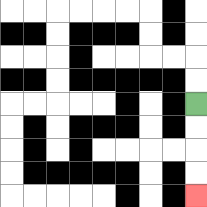{'start': '[8, 4]', 'end': '[8, 8]', 'path_directions': 'D,D,D,D', 'path_coordinates': '[[8, 4], [8, 5], [8, 6], [8, 7], [8, 8]]'}